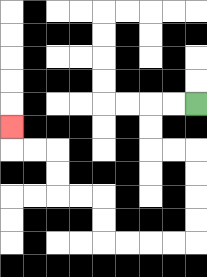{'start': '[8, 4]', 'end': '[0, 5]', 'path_directions': 'L,L,D,D,R,R,D,D,D,D,L,L,L,L,U,U,L,L,U,U,L,L,U', 'path_coordinates': '[[8, 4], [7, 4], [6, 4], [6, 5], [6, 6], [7, 6], [8, 6], [8, 7], [8, 8], [8, 9], [8, 10], [7, 10], [6, 10], [5, 10], [4, 10], [4, 9], [4, 8], [3, 8], [2, 8], [2, 7], [2, 6], [1, 6], [0, 6], [0, 5]]'}